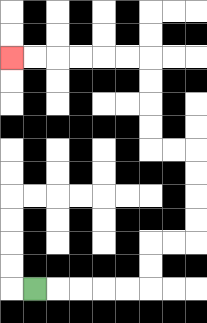{'start': '[1, 12]', 'end': '[0, 2]', 'path_directions': 'R,R,R,R,R,U,U,R,R,U,U,U,U,L,L,U,U,U,U,L,L,L,L,L,L', 'path_coordinates': '[[1, 12], [2, 12], [3, 12], [4, 12], [5, 12], [6, 12], [6, 11], [6, 10], [7, 10], [8, 10], [8, 9], [8, 8], [8, 7], [8, 6], [7, 6], [6, 6], [6, 5], [6, 4], [6, 3], [6, 2], [5, 2], [4, 2], [3, 2], [2, 2], [1, 2], [0, 2]]'}